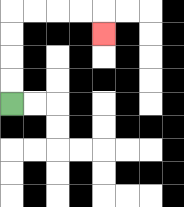{'start': '[0, 4]', 'end': '[4, 1]', 'path_directions': 'U,U,U,U,R,R,R,R,D', 'path_coordinates': '[[0, 4], [0, 3], [0, 2], [0, 1], [0, 0], [1, 0], [2, 0], [3, 0], [4, 0], [4, 1]]'}